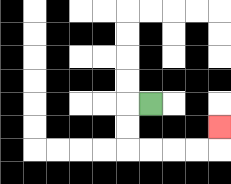{'start': '[6, 4]', 'end': '[9, 5]', 'path_directions': 'L,D,D,R,R,R,R,U', 'path_coordinates': '[[6, 4], [5, 4], [5, 5], [5, 6], [6, 6], [7, 6], [8, 6], [9, 6], [9, 5]]'}